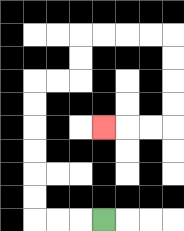{'start': '[4, 9]', 'end': '[4, 5]', 'path_directions': 'L,L,L,U,U,U,U,U,U,R,R,U,U,R,R,R,R,D,D,D,D,L,L,L', 'path_coordinates': '[[4, 9], [3, 9], [2, 9], [1, 9], [1, 8], [1, 7], [1, 6], [1, 5], [1, 4], [1, 3], [2, 3], [3, 3], [3, 2], [3, 1], [4, 1], [5, 1], [6, 1], [7, 1], [7, 2], [7, 3], [7, 4], [7, 5], [6, 5], [5, 5], [4, 5]]'}